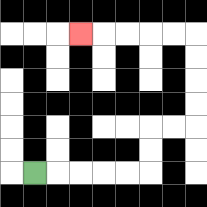{'start': '[1, 7]', 'end': '[3, 1]', 'path_directions': 'R,R,R,R,R,U,U,R,R,U,U,U,U,L,L,L,L,L', 'path_coordinates': '[[1, 7], [2, 7], [3, 7], [4, 7], [5, 7], [6, 7], [6, 6], [6, 5], [7, 5], [8, 5], [8, 4], [8, 3], [8, 2], [8, 1], [7, 1], [6, 1], [5, 1], [4, 1], [3, 1]]'}